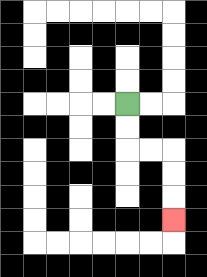{'start': '[5, 4]', 'end': '[7, 9]', 'path_directions': 'D,D,R,R,D,D,D', 'path_coordinates': '[[5, 4], [5, 5], [5, 6], [6, 6], [7, 6], [7, 7], [7, 8], [7, 9]]'}